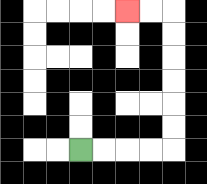{'start': '[3, 6]', 'end': '[5, 0]', 'path_directions': 'R,R,R,R,U,U,U,U,U,U,L,L', 'path_coordinates': '[[3, 6], [4, 6], [5, 6], [6, 6], [7, 6], [7, 5], [7, 4], [7, 3], [7, 2], [7, 1], [7, 0], [6, 0], [5, 0]]'}